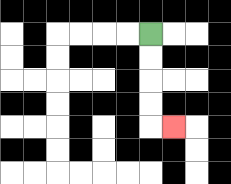{'start': '[6, 1]', 'end': '[7, 5]', 'path_directions': 'D,D,D,D,R', 'path_coordinates': '[[6, 1], [6, 2], [6, 3], [6, 4], [6, 5], [7, 5]]'}